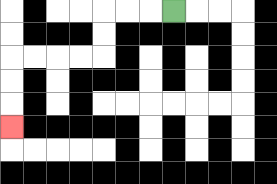{'start': '[7, 0]', 'end': '[0, 5]', 'path_directions': 'L,L,L,D,D,L,L,L,L,D,D,D', 'path_coordinates': '[[7, 0], [6, 0], [5, 0], [4, 0], [4, 1], [4, 2], [3, 2], [2, 2], [1, 2], [0, 2], [0, 3], [0, 4], [0, 5]]'}